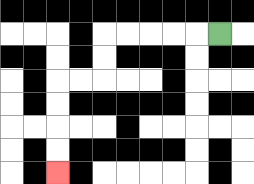{'start': '[9, 1]', 'end': '[2, 7]', 'path_directions': 'L,L,L,L,L,D,D,L,L,D,D,D,D', 'path_coordinates': '[[9, 1], [8, 1], [7, 1], [6, 1], [5, 1], [4, 1], [4, 2], [4, 3], [3, 3], [2, 3], [2, 4], [2, 5], [2, 6], [2, 7]]'}